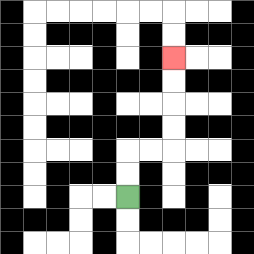{'start': '[5, 8]', 'end': '[7, 2]', 'path_directions': 'U,U,R,R,U,U,U,U', 'path_coordinates': '[[5, 8], [5, 7], [5, 6], [6, 6], [7, 6], [7, 5], [7, 4], [7, 3], [7, 2]]'}